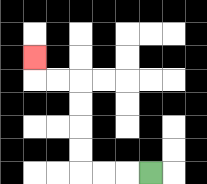{'start': '[6, 7]', 'end': '[1, 2]', 'path_directions': 'L,L,L,U,U,U,U,L,L,U', 'path_coordinates': '[[6, 7], [5, 7], [4, 7], [3, 7], [3, 6], [3, 5], [3, 4], [3, 3], [2, 3], [1, 3], [1, 2]]'}